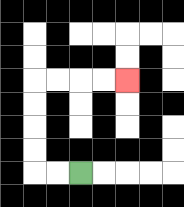{'start': '[3, 7]', 'end': '[5, 3]', 'path_directions': 'L,L,U,U,U,U,R,R,R,R', 'path_coordinates': '[[3, 7], [2, 7], [1, 7], [1, 6], [1, 5], [1, 4], [1, 3], [2, 3], [3, 3], [4, 3], [5, 3]]'}